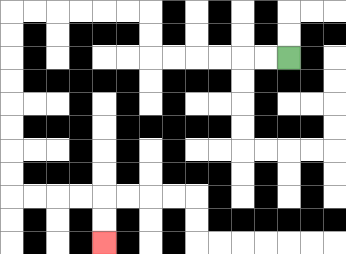{'start': '[12, 2]', 'end': '[4, 10]', 'path_directions': 'L,L,L,L,L,L,U,U,L,L,L,L,L,L,D,D,D,D,D,D,D,D,R,R,R,R,D,D', 'path_coordinates': '[[12, 2], [11, 2], [10, 2], [9, 2], [8, 2], [7, 2], [6, 2], [6, 1], [6, 0], [5, 0], [4, 0], [3, 0], [2, 0], [1, 0], [0, 0], [0, 1], [0, 2], [0, 3], [0, 4], [0, 5], [0, 6], [0, 7], [0, 8], [1, 8], [2, 8], [3, 8], [4, 8], [4, 9], [4, 10]]'}